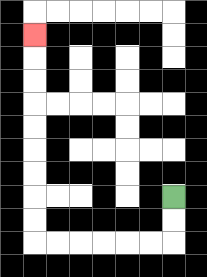{'start': '[7, 8]', 'end': '[1, 1]', 'path_directions': 'D,D,L,L,L,L,L,L,U,U,U,U,U,U,U,U,U', 'path_coordinates': '[[7, 8], [7, 9], [7, 10], [6, 10], [5, 10], [4, 10], [3, 10], [2, 10], [1, 10], [1, 9], [1, 8], [1, 7], [1, 6], [1, 5], [1, 4], [1, 3], [1, 2], [1, 1]]'}